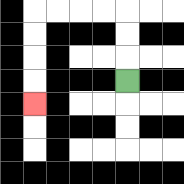{'start': '[5, 3]', 'end': '[1, 4]', 'path_directions': 'U,U,U,L,L,L,L,D,D,D,D', 'path_coordinates': '[[5, 3], [5, 2], [5, 1], [5, 0], [4, 0], [3, 0], [2, 0], [1, 0], [1, 1], [1, 2], [1, 3], [1, 4]]'}